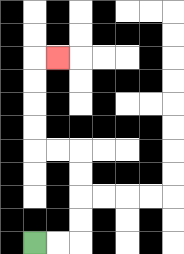{'start': '[1, 10]', 'end': '[2, 2]', 'path_directions': 'R,R,U,U,U,U,L,L,U,U,U,U,R', 'path_coordinates': '[[1, 10], [2, 10], [3, 10], [3, 9], [3, 8], [3, 7], [3, 6], [2, 6], [1, 6], [1, 5], [1, 4], [1, 3], [1, 2], [2, 2]]'}